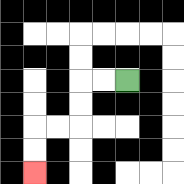{'start': '[5, 3]', 'end': '[1, 7]', 'path_directions': 'L,L,D,D,L,L,D,D', 'path_coordinates': '[[5, 3], [4, 3], [3, 3], [3, 4], [3, 5], [2, 5], [1, 5], [1, 6], [1, 7]]'}